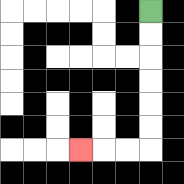{'start': '[6, 0]', 'end': '[3, 6]', 'path_directions': 'D,D,D,D,D,D,L,L,L', 'path_coordinates': '[[6, 0], [6, 1], [6, 2], [6, 3], [6, 4], [6, 5], [6, 6], [5, 6], [4, 6], [3, 6]]'}